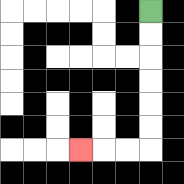{'start': '[6, 0]', 'end': '[3, 6]', 'path_directions': 'D,D,D,D,D,D,L,L,L', 'path_coordinates': '[[6, 0], [6, 1], [6, 2], [6, 3], [6, 4], [6, 5], [6, 6], [5, 6], [4, 6], [3, 6]]'}